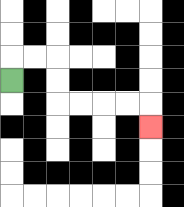{'start': '[0, 3]', 'end': '[6, 5]', 'path_directions': 'U,R,R,D,D,R,R,R,R,D', 'path_coordinates': '[[0, 3], [0, 2], [1, 2], [2, 2], [2, 3], [2, 4], [3, 4], [4, 4], [5, 4], [6, 4], [6, 5]]'}